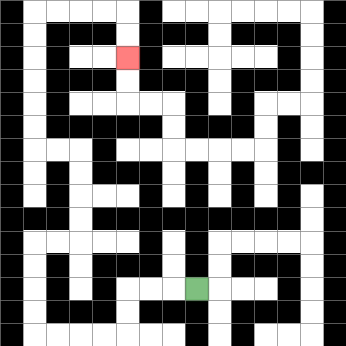{'start': '[8, 12]', 'end': '[5, 2]', 'path_directions': 'L,L,L,D,D,L,L,L,L,U,U,U,U,R,R,U,U,U,U,L,L,U,U,U,U,U,U,R,R,R,R,D,D', 'path_coordinates': '[[8, 12], [7, 12], [6, 12], [5, 12], [5, 13], [5, 14], [4, 14], [3, 14], [2, 14], [1, 14], [1, 13], [1, 12], [1, 11], [1, 10], [2, 10], [3, 10], [3, 9], [3, 8], [3, 7], [3, 6], [2, 6], [1, 6], [1, 5], [1, 4], [1, 3], [1, 2], [1, 1], [1, 0], [2, 0], [3, 0], [4, 0], [5, 0], [5, 1], [5, 2]]'}